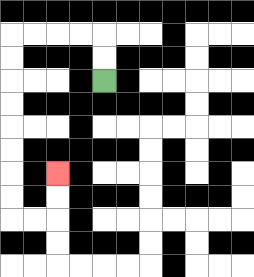{'start': '[4, 3]', 'end': '[2, 7]', 'path_directions': 'U,U,L,L,L,L,D,D,D,D,D,D,D,D,R,R,U,U', 'path_coordinates': '[[4, 3], [4, 2], [4, 1], [3, 1], [2, 1], [1, 1], [0, 1], [0, 2], [0, 3], [0, 4], [0, 5], [0, 6], [0, 7], [0, 8], [0, 9], [1, 9], [2, 9], [2, 8], [2, 7]]'}